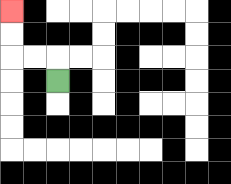{'start': '[2, 3]', 'end': '[0, 0]', 'path_directions': 'U,L,L,U,U', 'path_coordinates': '[[2, 3], [2, 2], [1, 2], [0, 2], [0, 1], [0, 0]]'}